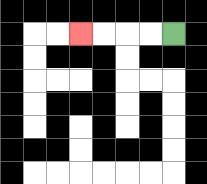{'start': '[7, 1]', 'end': '[3, 1]', 'path_directions': 'L,L,L,L', 'path_coordinates': '[[7, 1], [6, 1], [5, 1], [4, 1], [3, 1]]'}